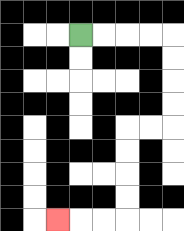{'start': '[3, 1]', 'end': '[2, 9]', 'path_directions': 'R,R,R,R,D,D,D,D,L,L,D,D,D,D,L,L,L', 'path_coordinates': '[[3, 1], [4, 1], [5, 1], [6, 1], [7, 1], [7, 2], [7, 3], [7, 4], [7, 5], [6, 5], [5, 5], [5, 6], [5, 7], [5, 8], [5, 9], [4, 9], [3, 9], [2, 9]]'}